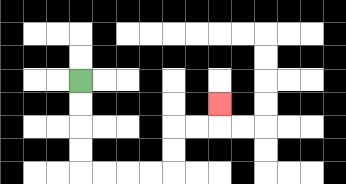{'start': '[3, 3]', 'end': '[9, 4]', 'path_directions': 'D,D,D,D,R,R,R,R,U,U,R,R,U', 'path_coordinates': '[[3, 3], [3, 4], [3, 5], [3, 6], [3, 7], [4, 7], [5, 7], [6, 7], [7, 7], [7, 6], [7, 5], [8, 5], [9, 5], [9, 4]]'}